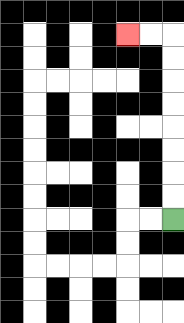{'start': '[7, 9]', 'end': '[5, 1]', 'path_directions': 'U,U,U,U,U,U,U,U,L,L', 'path_coordinates': '[[7, 9], [7, 8], [7, 7], [7, 6], [7, 5], [7, 4], [7, 3], [7, 2], [7, 1], [6, 1], [5, 1]]'}